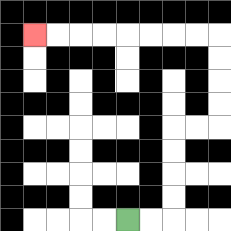{'start': '[5, 9]', 'end': '[1, 1]', 'path_directions': 'R,R,U,U,U,U,R,R,U,U,U,U,L,L,L,L,L,L,L,L', 'path_coordinates': '[[5, 9], [6, 9], [7, 9], [7, 8], [7, 7], [7, 6], [7, 5], [8, 5], [9, 5], [9, 4], [9, 3], [9, 2], [9, 1], [8, 1], [7, 1], [6, 1], [5, 1], [4, 1], [3, 1], [2, 1], [1, 1]]'}